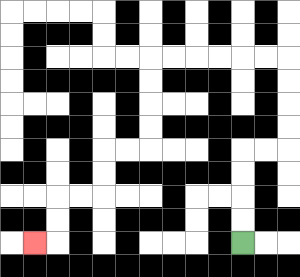{'start': '[10, 10]', 'end': '[1, 10]', 'path_directions': 'U,U,U,U,R,R,U,U,U,U,L,L,L,L,L,L,D,D,D,D,L,L,D,D,L,L,D,D,L', 'path_coordinates': '[[10, 10], [10, 9], [10, 8], [10, 7], [10, 6], [11, 6], [12, 6], [12, 5], [12, 4], [12, 3], [12, 2], [11, 2], [10, 2], [9, 2], [8, 2], [7, 2], [6, 2], [6, 3], [6, 4], [6, 5], [6, 6], [5, 6], [4, 6], [4, 7], [4, 8], [3, 8], [2, 8], [2, 9], [2, 10], [1, 10]]'}